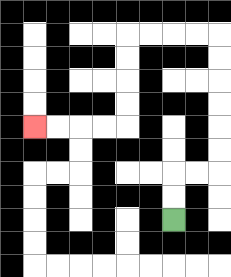{'start': '[7, 9]', 'end': '[1, 5]', 'path_directions': 'U,U,R,R,U,U,U,U,U,U,L,L,L,L,D,D,D,D,L,L,L,L', 'path_coordinates': '[[7, 9], [7, 8], [7, 7], [8, 7], [9, 7], [9, 6], [9, 5], [9, 4], [9, 3], [9, 2], [9, 1], [8, 1], [7, 1], [6, 1], [5, 1], [5, 2], [5, 3], [5, 4], [5, 5], [4, 5], [3, 5], [2, 5], [1, 5]]'}